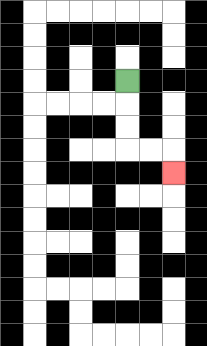{'start': '[5, 3]', 'end': '[7, 7]', 'path_directions': 'D,D,D,R,R,D', 'path_coordinates': '[[5, 3], [5, 4], [5, 5], [5, 6], [6, 6], [7, 6], [7, 7]]'}